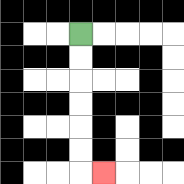{'start': '[3, 1]', 'end': '[4, 7]', 'path_directions': 'D,D,D,D,D,D,R', 'path_coordinates': '[[3, 1], [3, 2], [3, 3], [3, 4], [3, 5], [3, 6], [3, 7], [4, 7]]'}